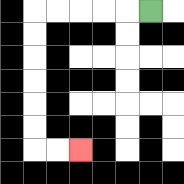{'start': '[6, 0]', 'end': '[3, 6]', 'path_directions': 'L,L,L,L,L,D,D,D,D,D,D,R,R', 'path_coordinates': '[[6, 0], [5, 0], [4, 0], [3, 0], [2, 0], [1, 0], [1, 1], [1, 2], [1, 3], [1, 4], [1, 5], [1, 6], [2, 6], [3, 6]]'}